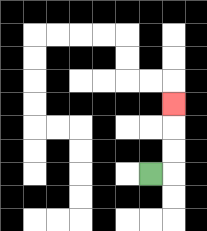{'start': '[6, 7]', 'end': '[7, 4]', 'path_directions': 'R,U,U,U', 'path_coordinates': '[[6, 7], [7, 7], [7, 6], [7, 5], [7, 4]]'}